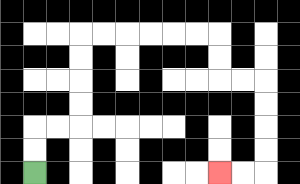{'start': '[1, 7]', 'end': '[9, 7]', 'path_directions': 'U,U,R,R,U,U,U,U,R,R,R,R,R,R,D,D,R,R,D,D,D,D,L,L', 'path_coordinates': '[[1, 7], [1, 6], [1, 5], [2, 5], [3, 5], [3, 4], [3, 3], [3, 2], [3, 1], [4, 1], [5, 1], [6, 1], [7, 1], [8, 1], [9, 1], [9, 2], [9, 3], [10, 3], [11, 3], [11, 4], [11, 5], [11, 6], [11, 7], [10, 7], [9, 7]]'}